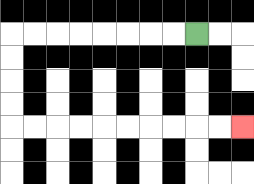{'start': '[8, 1]', 'end': '[10, 5]', 'path_directions': 'L,L,L,L,L,L,L,L,D,D,D,D,R,R,R,R,R,R,R,R,R,R', 'path_coordinates': '[[8, 1], [7, 1], [6, 1], [5, 1], [4, 1], [3, 1], [2, 1], [1, 1], [0, 1], [0, 2], [0, 3], [0, 4], [0, 5], [1, 5], [2, 5], [3, 5], [4, 5], [5, 5], [6, 5], [7, 5], [8, 5], [9, 5], [10, 5]]'}